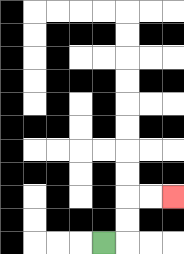{'start': '[4, 10]', 'end': '[7, 8]', 'path_directions': 'R,U,U,R,R', 'path_coordinates': '[[4, 10], [5, 10], [5, 9], [5, 8], [6, 8], [7, 8]]'}